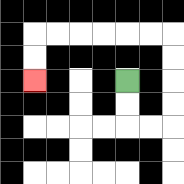{'start': '[5, 3]', 'end': '[1, 3]', 'path_directions': 'D,D,R,R,U,U,U,U,L,L,L,L,L,L,D,D', 'path_coordinates': '[[5, 3], [5, 4], [5, 5], [6, 5], [7, 5], [7, 4], [7, 3], [7, 2], [7, 1], [6, 1], [5, 1], [4, 1], [3, 1], [2, 1], [1, 1], [1, 2], [1, 3]]'}